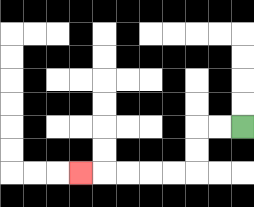{'start': '[10, 5]', 'end': '[3, 7]', 'path_directions': 'L,L,D,D,L,L,L,L,L', 'path_coordinates': '[[10, 5], [9, 5], [8, 5], [8, 6], [8, 7], [7, 7], [6, 7], [5, 7], [4, 7], [3, 7]]'}